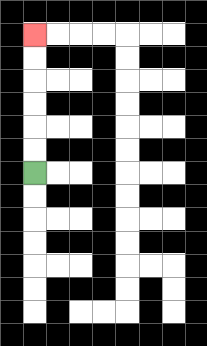{'start': '[1, 7]', 'end': '[1, 1]', 'path_directions': 'U,U,U,U,U,U', 'path_coordinates': '[[1, 7], [1, 6], [1, 5], [1, 4], [1, 3], [1, 2], [1, 1]]'}